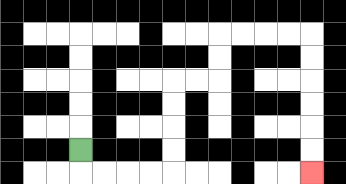{'start': '[3, 6]', 'end': '[13, 7]', 'path_directions': 'D,R,R,R,R,U,U,U,U,R,R,U,U,R,R,R,R,D,D,D,D,D,D', 'path_coordinates': '[[3, 6], [3, 7], [4, 7], [5, 7], [6, 7], [7, 7], [7, 6], [7, 5], [7, 4], [7, 3], [8, 3], [9, 3], [9, 2], [9, 1], [10, 1], [11, 1], [12, 1], [13, 1], [13, 2], [13, 3], [13, 4], [13, 5], [13, 6], [13, 7]]'}